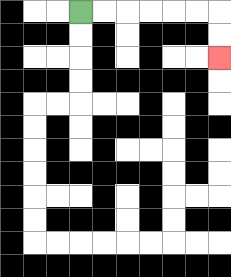{'start': '[3, 0]', 'end': '[9, 2]', 'path_directions': 'R,R,R,R,R,R,D,D', 'path_coordinates': '[[3, 0], [4, 0], [5, 0], [6, 0], [7, 0], [8, 0], [9, 0], [9, 1], [9, 2]]'}